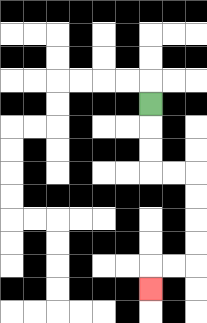{'start': '[6, 4]', 'end': '[6, 12]', 'path_directions': 'D,D,D,R,R,D,D,D,D,L,L,D', 'path_coordinates': '[[6, 4], [6, 5], [6, 6], [6, 7], [7, 7], [8, 7], [8, 8], [8, 9], [8, 10], [8, 11], [7, 11], [6, 11], [6, 12]]'}